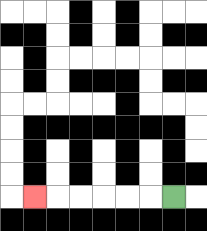{'start': '[7, 8]', 'end': '[1, 8]', 'path_directions': 'L,L,L,L,L,L', 'path_coordinates': '[[7, 8], [6, 8], [5, 8], [4, 8], [3, 8], [2, 8], [1, 8]]'}